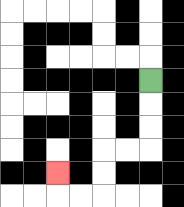{'start': '[6, 3]', 'end': '[2, 7]', 'path_directions': 'D,D,D,L,L,D,D,L,L,U', 'path_coordinates': '[[6, 3], [6, 4], [6, 5], [6, 6], [5, 6], [4, 6], [4, 7], [4, 8], [3, 8], [2, 8], [2, 7]]'}